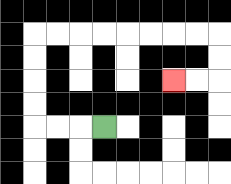{'start': '[4, 5]', 'end': '[7, 3]', 'path_directions': 'L,L,L,U,U,U,U,R,R,R,R,R,R,R,R,D,D,L,L', 'path_coordinates': '[[4, 5], [3, 5], [2, 5], [1, 5], [1, 4], [1, 3], [1, 2], [1, 1], [2, 1], [3, 1], [4, 1], [5, 1], [6, 1], [7, 1], [8, 1], [9, 1], [9, 2], [9, 3], [8, 3], [7, 3]]'}